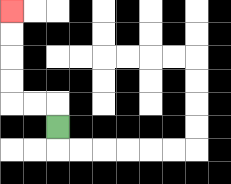{'start': '[2, 5]', 'end': '[0, 0]', 'path_directions': 'U,L,L,U,U,U,U', 'path_coordinates': '[[2, 5], [2, 4], [1, 4], [0, 4], [0, 3], [0, 2], [0, 1], [0, 0]]'}